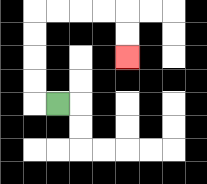{'start': '[2, 4]', 'end': '[5, 2]', 'path_directions': 'L,U,U,U,U,R,R,R,R,D,D', 'path_coordinates': '[[2, 4], [1, 4], [1, 3], [1, 2], [1, 1], [1, 0], [2, 0], [3, 0], [4, 0], [5, 0], [5, 1], [5, 2]]'}